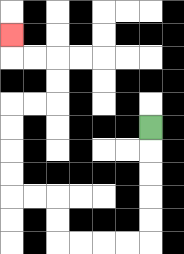{'start': '[6, 5]', 'end': '[0, 1]', 'path_directions': 'D,D,D,D,D,L,L,L,L,U,U,L,L,U,U,U,U,R,R,U,U,L,L,U', 'path_coordinates': '[[6, 5], [6, 6], [6, 7], [6, 8], [6, 9], [6, 10], [5, 10], [4, 10], [3, 10], [2, 10], [2, 9], [2, 8], [1, 8], [0, 8], [0, 7], [0, 6], [0, 5], [0, 4], [1, 4], [2, 4], [2, 3], [2, 2], [1, 2], [0, 2], [0, 1]]'}